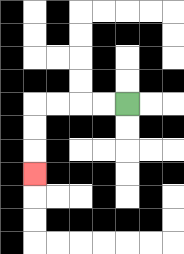{'start': '[5, 4]', 'end': '[1, 7]', 'path_directions': 'L,L,L,L,D,D,D', 'path_coordinates': '[[5, 4], [4, 4], [3, 4], [2, 4], [1, 4], [1, 5], [1, 6], [1, 7]]'}